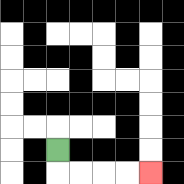{'start': '[2, 6]', 'end': '[6, 7]', 'path_directions': 'D,R,R,R,R', 'path_coordinates': '[[2, 6], [2, 7], [3, 7], [4, 7], [5, 7], [6, 7]]'}